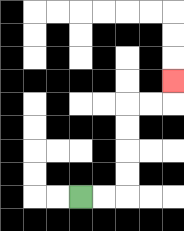{'start': '[3, 8]', 'end': '[7, 3]', 'path_directions': 'R,R,U,U,U,U,R,R,U', 'path_coordinates': '[[3, 8], [4, 8], [5, 8], [5, 7], [5, 6], [5, 5], [5, 4], [6, 4], [7, 4], [7, 3]]'}